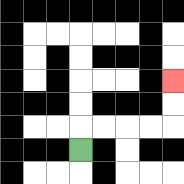{'start': '[3, 6]', 'end': '[7, 3]', 'path_directions': 'U,R,R,R,R,U,U', 'path_coordinates': '[[3, 6], [3, 5], [4, 5], [5, 5], [6, 5], [7, 5], [7, 4], [7, 3]]'}